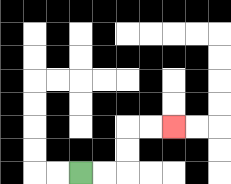{'start': '[3, 7]', 'end': '[7, 5]', 'path_directions': 'R,R,U,U,R,R', 'path_coordinates': '[[3, 7], [4, 7], [5, 7], [5, 6], [5, 5], [6, 5], [7, 5]]'}